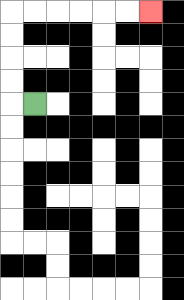{'start': '[1, 4]', 'end': '[6, 0]', 'path_directions': 'L,U,U,U,U,R,R,R,R,R,R', 'path_coordinates': '[[1, 4], [0, 4], [0, 3], [0, 2], [0, 1], [0, 0], [1, 0], [2, 0], [3, 0], [4, 0], [5, 0], [6, 0]]'}